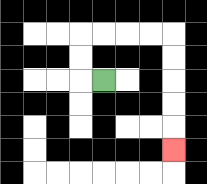{'start': '[4, 3]', 'end': '[7, 6]', 'path_directions': 'L,U,U,R,R,R,R,D,D,D,D,D', 'path_coordinates': '[[4, 3], [3, 3], [3, 2], [3, 1], [4, 1], [5, 1], [6, 1], [7, 1], [7, 2], [7, 3], [7, 4], [7, 5], [7, 6]]'}